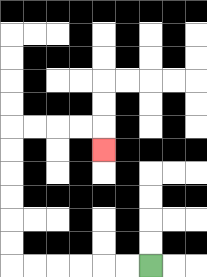{'start': '[6, 11]', 'end': '[4, 6]', 'path_directions': 'L,L,L,L,L,L,U,U,U,U,U,U,R,R,R,R,D', 'path_coordinates': '[[6, 11], [5, 11], [4, 11], [3, 11], [2, 11], [1, 11], [0, 11], [0, 10], [0, 9], [0, 8], [0, 7], [0, 6], [0, 5], [1, 5], [2, 5], [3, 5], [4, 5], [4, 6]]'}